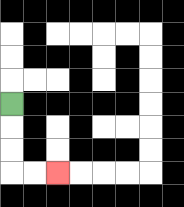{'start': '[0, 4]', 'end': '[2, 7]', 'path_directions': 'D,D,D,R,R', 'path_coordinates': '[[0, 4], [0, 5], [0, 6], [0, 7], [1, 7], [2, 7]]'}